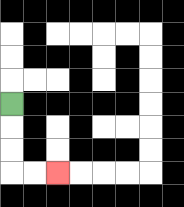{'start': '[0, 4]', 'end': '[2, 7]', 'path_directions': 'D,D,D,R,R', 'path_coordinates': '[[0, 4], [0, 5], [0, 6], [0, 7], [1, 7], [2, 7]]'}